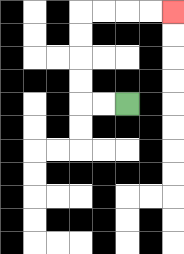{'start': '[5, 4]', 'end': '[7, 0]', 'path_directions': 'L,L,U,U,U,U,R,R,R,R', 'path_coordinates': '[[5, 4], [4, 4], [3, 4], [3, 3], [3, 2], [3, 1], [3, 0], [4, 0], [5, 0], [6, 0], [7, 0]]'}